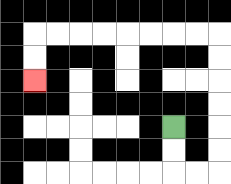{'start': '[7, 5]', 'end': '[1, 3]', 'path_directions': 'D,D,R,R,U,U,U,U,U,U,L,L,L,L,L,L,L,L,D,D', 'path_coordinates': '[[7, 5], [7, 6], [7, 7], [8, 7], [9, 7], [9, 6], [9, 5], [9, 4], [9, 3], [9, 2], [9, 1], [8, 1], [7, 1], [6, 1], [5, 1], [4, 1], [3, 1], [2, 1], [1, 1], [1, 2], [1, 3]]'}